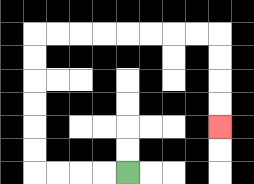{'start': '[5, 7]', 'end': '[9, 5]', 'path_directions': 'L,L,L,L,U,U,U,U,U,U,R,R,R,R,R,R,R,R,D,D,D,D', 'path_coordinates': '[[5, 7], [4, 7], [3, 7], [2, 7], [1, 7], [1, 6], [1, 5], [1, 4], [1, 3], [1, 2], [1, 1], [2, 1], [3, 1], [4, 1], [5, 1], [6, 1], [7, 1], [8, 1], [9, 1], [9, 2], [9, 3], [9, 4], [9, 5]]'}